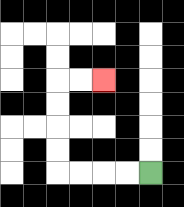{'start': '[6, 7]', 'end': '[4, 3]', 'path_directions': 'L,L,L,L,U,U,U,U,R,R', 'path_coordinates': '[[6, 7], [5, 7], [4, 7], [3, 7], [2, 7], [2, 6], [2, 5], [2, 4], [2, 3], [3, 3], [4, 3]]'}